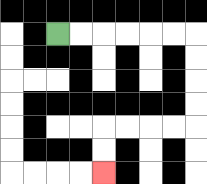{'start': '[2, 1]', 'end': '[4, 7]', 'path_directions': 'R,R,R,R,R,R,D,D,D,D,L,L,L,L,D,D', 'path_coordinates': '[[2, 1], [3, 1], [4, 1], [5, 1], [6, 1], [7, 1], [8, 1], [8, 2], [8, 3], [8, 4], [8, 5], [7, 5], [6, 5], [5, 5], [4, 5], [4, 6], [4, 7]]'}